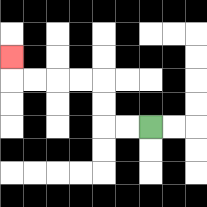{'start': '[6, 5]', 'end': '[0, 2]', 'path_directions': 'L,L,U,U,L,L,L,L,U', 'path_coordinates': '[[6, 5], [5, 5], [4, 5], [4, 4], [4, 3], [3, 3], [2, 3], [1, 3], [0, 3], [0, 2]]'}